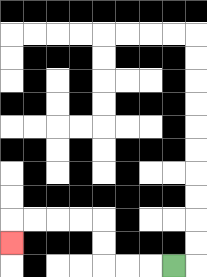{'start': '[7, 11]', 'end': '[0, 10]', 'path_directions': 'L,L,L,U,U,L,L,L,L,D', 'path_coordinates': '[[7, 11], [6, 11], [5, 11], [4, 11], [4, 10], [4, 9], [3, 9], [2, 9], [1, 9], [0, 9], [0, 10]]'}